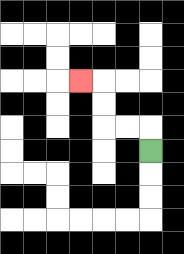{'start': '[6, 6]', 'end': '[3, 3]', 'path_directions': 'U,L,L,U,U,L', 'path_coordinates': '[[6, 6], [6, 5], [5, 5], [4, 5], [4, 4], [4, 3], [3, 3]]'}